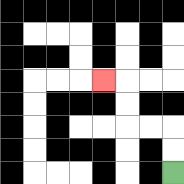{'start': '[7, 7]', 'end': '[4, 3]', 'path_directions': 'U,U,L,L,U,U,L', 'path_coordinates': '[[7, 7], [7, 6], [7, 5], [6, 5], [5, 5], [5, 4], [5, 3], [4, 3]]'}